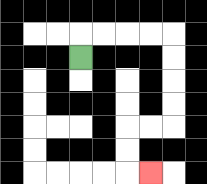{'start': '[3, 2]', 'end': '[6, 7]', 'path_directions': 'U,R,R,R,R,D,D,D,D,L,L,D,D,R', 'path_coordinates': '[[3, 2], [3, 1], [4, 1], [5, 1], [6, 1], [7, 1], [7, 2], [7, 3], [7, 4], [7, 5], [6, 5], [5, 5], [5, 6], [5, 7], [6, 7]]'}